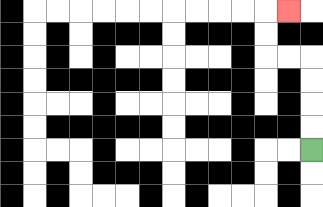{'start': '[13, 6]', 'end': '[12, 0]', 'path_directions': 'U,U,U,U,L,L,U,U,R', 'path_coordinates': '[[13, 6], [13, 5], [13, 4], [13, 3], [13, 2], [12, 2], [11, 2], [11, 1], [11, 0], [12, 0]]'}